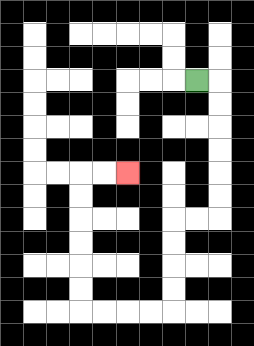{'start': '[8, 3]', 'end': '[5, 7]', 'path_directions': 'R,D,D,D,D,D,D,L,L,D,D,D,D,L,L,L,L,U,U,U,U,U,U,R,R', 'path_coordinates': '[[8, 3], [9, 3], [9, 4], [9, 5], [9, 6], [9, 7], [9, 8], [9, 9], [8, 9], [7, 9], [7, 10], [7, 11], [7, 12], [7, 13], [6, 13], [5, 13], [4, 13], [3, 13], [3, 12], [3, 11], [3, 10], [3, 9], [3, 8], [3, 7], [4, 7], [5, 7]]'}